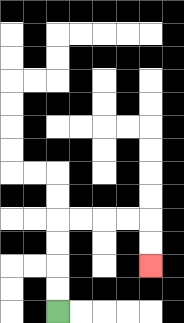{'start': '[2, 13]', 'end': '[6, 11]', 'path_directions': 'U,U,U,U,R,R,R,R,D,D', 'path_coordinates': '[[2, 13], [2, 12], [2, 11], [2, 10], [2, 9], [3, 9], [4, 9], [5, 9], [6, 9], [6, 10], [6, 11]]'}